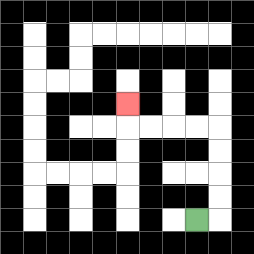{'start': '[8, 9]', 'end': '[5, 4]', 'path_directions': 'R,U,U,U,U,L,L,L,L,U', 'path_coordinates': '[[8, 9], [9, 9], [9, 8], [9, 7], [9, 6], [9, 5], [8, 5], [7, 5], [6, 5], [5, 5], [5, 4]]'}